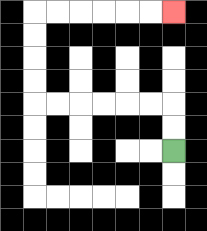{'start': '[7, 6]', 'end': '[7, 0]', 'path_directions': 'U,U,L,L,L,L,L,L,U,U,U,U,R,R,R,R,R,R', 'path_coordinates': '[[7, 6], [7, 5], [7, 4], [6, 4], [5, 4], [4, 4], [3, 4], [2, 4], [1, 4], [1, 3], [1, 2], [1, 1], [1, 0], [2, 0], [3, 0], [4, 0], [5, 0], [6, 0], [7, 0]]'}